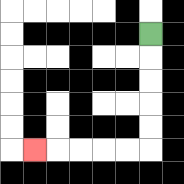{'start': '[6, 1]', 'end': '[1, 6]', 'path_directions': 'D,D,D,D,D,L,L,L,L,L', 'path_coordinates': '[[6, 1], [6, 2], [6, 3], [6, 4], [6, 5], [6, 6], [5, 6], [4, 6], [3, 6], [2, 6], [1, 6]]'}